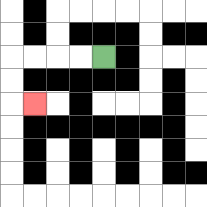{'start': '[4, 2]', 'end': '[1, 4]', 'path_directions': 'L,L,L,L,D,D,R', 'path_coordinates': '[[4, 2], [3, 2], [2, 2], [1, 2], [0, 2], [0, 3], [0, 4], [1, 4]]'}